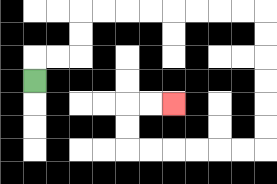{'start': '[1, 3]', 'end': '[7, 4]', 'path_directions': 'U,R,R,U,U,R,R,R,R,R,R,R,R,D,D,D,D,D,D,L,L,L,L,L,L,U,U,R,R', 'path_coordinates': '[[1, 3], [1, 2], [2, 2], [3, 2], [3, 1], [3, 0], [4, 0], [5, 0], [6, 0], [7, 0], [8, 0], [9, 0], [10, 0], [11, 0], [11, 1], [11, 2], [11, 3], [11, 4], [11, 5], [11, 6], [10, 6], [9, 6], [8, 6], [7, 6], [6, 6], [5, 6], [5, 5], [5, 4], [6, 4], [7, 4]]'}